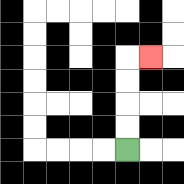{'start': '[5, 6]', 'end': '[6, 2]', 'path_directions': 'U,U,U,U,R', 'path_coordinates': '[[5, 6], [5, 5], [5, 4], [5, 3], [5, 2], [6, 2]]'}